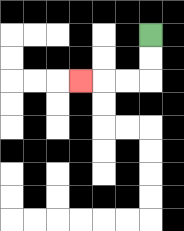{'start': '[6, 1]', 'end': '[3, 3]', 'path_directions': 'D,D,L,L,L', 'path_coordinates': '[[6, 1], [6, 2], [6, 3], [5, 3], [4, 3], [3, 3]]'}